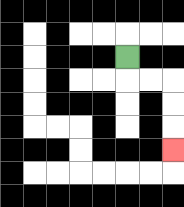{'start': '[5, 2]', 'end': '[7, 6]', 'path_directions': 'D,R,R,D,D,D', 'path_coordinates': '[[5, 2], [5, 3], [6, 3], [7, 3], [7, 4], [7, 5], [7, 6]]'}